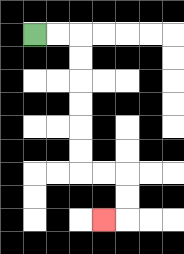{'start': '[1, 1]', 'end': '[4, 9]', 'path_directions': 'R,R,D,D,D,D,D,D,R,R,D,D,L', 'path_coordinates': '[[1, 1], [2, 1], [3, 1], [3, 2], [3, 3], [3, 4], [3, 5], [3, 6], [3, 7], [4, 7], [5, 7], [5, 8], [5, 9], [4, 9]]'}